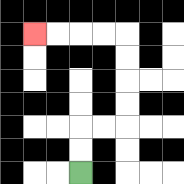{'start': '[3, 7]', 'end': '[1, 1]', 'path_directions': 'U,U,R,R,U,U,U,U,L,L,L,L', 'path_coordinates': '[[3, 7], [3, 6], [3, 5], [4, 5], [5, 5], [5, 4], [5, 3], [5, 2], [5, 1], [4, 1], [3, 1], [2, 1], [1, 1]]'}